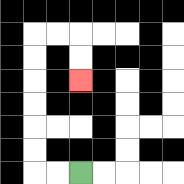{'start': '[3, 7]', 'end': '[3, 3]', 'path_directions': 'L,L,U,U,U,U,U,U,R,R,D,D', 'path_coordinates': '[[3, 7], [2, 7], [1, 7], [1, 6], [1, 5], [1, 4], [1, 3], [1, 2], [1, 1], [2, 1], [3, 1], [3, 2], [3, 3]]'}